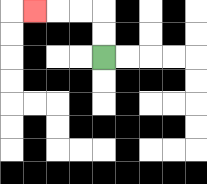{'start': '[4, 2]', 'end': '[1, 0]', 'path_directions': 'U,U,L,L,L', 'path_coordinates': '[[4, 2], [4, 1], [4, 0], [3, 0], [2, 0], [1, 0]]'}